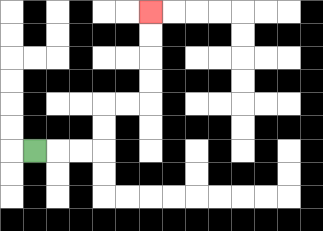{'start': '[1, 6]', 'end': '[6, 0]', 'path_directions': 'R,R,R,U,U,R,R,U,U,U,U', 'path_coordinates': '[[1, 6], [2, 6], [3, 6], [4, 6], [4, 5], [4, 4], [5, 4], [6, 4], [6, 3], [6, 2], [6, 1], [6, 0]]'}